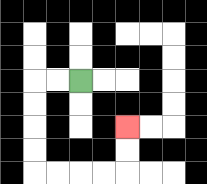{'start': '[3, 3]', 'end': '[5, 5]', 'path_directions': 'L,L,D,D,D,D,R,R,R,R,U,U', 'path_coordinates': '[[3, 3], [2, 3], [1, 3], [1, 4], [1, 5], [1, 6], [1, 7], [2, 7], [3, 7], [4, 7], [5, 7], [5, 6], [5, 5]]'}